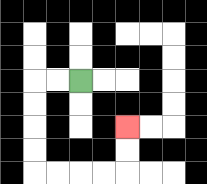{'start': '[3, 3]', 'end': '[5, 5]', 'path_directions': 'L,L,D,D,D,D,R,R,R,R,U,U', 'path_coordinates': '[[3, 3], [2, 3], [1, 3], [1, 4], [1, 5], [1, 6], [1, 7], [2, 7], [3, 7], [4, 7], [5, 7], [5, 6], [5, 5]]'}